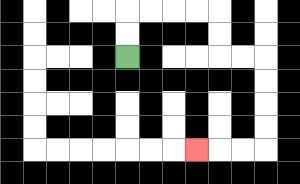{'start': '[5, 2]', 'end': '[8, 6]', 'path_directions': 'U,U,R,R,R,R,D,D,R,R,D,D,D,D,L,L,L', 'path_coordinates': '[[5, 2], [5, 1], [5, 0], [6, 0], [7, 0], [8, 0], [9, 0], [9, 1], [9, 2], [10, 2], [11, 2], [11, 3], [11, 4], [11, 5], [11, 6], [10, 6], [9, 6], [8, 6]]'}